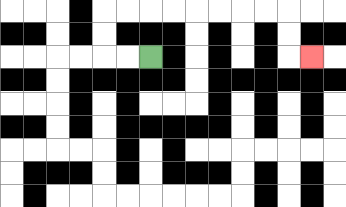{'start': '[6, 2]', 'end': '[13, 2]', 'path_directions': 'L,L,U,U,R,R,R,R,R,R,R,R,D,D,R', 'path_coordinates': '[[6, 2], [5, 2], [4, 2], [4, 1], [4, 0], [5, 0], [6, 0], [7, 0], [8, 0], [9, 0], [10, 0], [11, 0], [12, 0], [12, 1], [12, 2], [13, 2]]'}